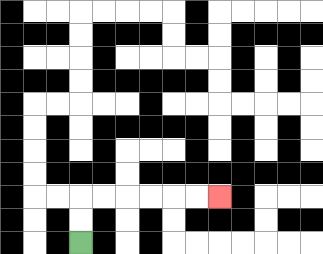{'start': '[3, 10]', 'end': '[9, 8]', 'path_directions': 'U,U,R,R,R,R,R,R', 'path_coordinates': '[[3, 10], [3, 9], [3, 8], [4, 8], [5, 8], [6, 8], [7, 8], [8, 8], [9, 8]]'}